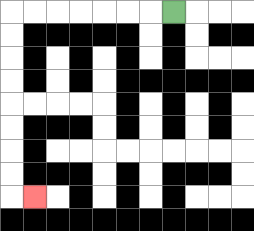{'start': '[7, 0]', 'end': '[1, 8]', 'path_directions': 'L,L,L,L,L,L,L,D,D,D,D,D,D,D,D,R', 'path_coordinates': '[[7, 0], [6, 0], [5, 0], [4, 0], [3, 0], [2, 0], [1, 0], [0, 0], [0, 1], [0, 2], [0, 3], [0, 4], [0, 5], [0, 6], [0, 7], [0, 8], [1, 8]]'}